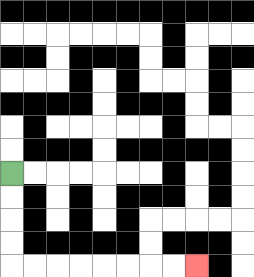{'start': '[0, 7]', 'end': '[8, 11]', 'path_directions': 'D,D,D,D,R,R,R,R,R,R,R,R', 'path_coordinates': '[[0, 7], [0, 8], [0, 9], [0, 10], [0, 11], [1, 11], [2, 11], [3, 11], [4, 11], [5, 11], [6, 11], [7, 11], [8, 11]]'}